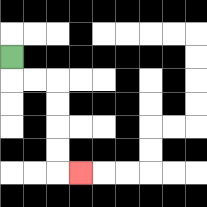{'start': '[0, 2]', 'end': '[3, 7]', 'path_directions': 'D,R,R,D,D,D,D,R', 'path_coordinates': '[[0, 2], [0, 3], [1, 3], [2, 3], [2, 4], [2, 5], [2, 6], [2, 7], [3, 7]]'}